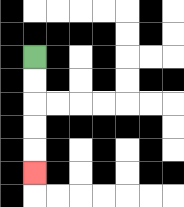{'start': '[1, 2]', 'end': '[1, 7]', 'path_directions': 'D,D,D,D,D', 'path_coordinates': '[[1, 2], [1, 3], [1, 4], [1, 5], [1, 6], [1, 7]]'}